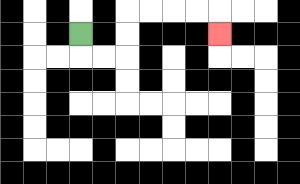{'start': '[3, 1]', 'end': '[9, 1]', 'path_directions': 'D,R,R,U,U,R,R,R,R,D', 'path_coordinates': '[[3, 1], [3, 2], [4, 2], [5, 2], [5, 1], [5, 0], [6, 0], [7, 0], [8, 0], [9, 0], [9, 1]]'}